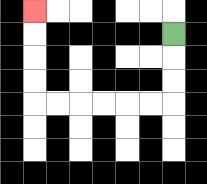{'start': '[7, 1]', 'end': '[1, 0]', 'path_directions': 'D,D,D,L,L,L,L,L,L,U,U,U,U', 'path_coordinates': '[[7, 1], [7, 2], [7, 3], [7, 4], [6, 4], [5, 4], [4, 4], [3, 4], [2, 4], [1, 4], [1, 3], [1, 2], [1, 1], [1, 0]]'}